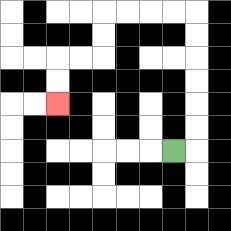{'start': '[7, 6]', 'end': '[2, 4]', 'path_directions': 'R,U,U,U,U,U,U,L,L,L,L,D,D,L,L,D,D', 'path_coordinates': '[[7, 6], [8, 6], [8, 5], [8, 4], [8, 3], [8, 2], [8, 1], [8, 0], [7, 0], [6, 0], [5, 0], [4, 0], [4, 1], [4, 2], [3, 2], [2, 2], [2, 3], [2, 4]]'}